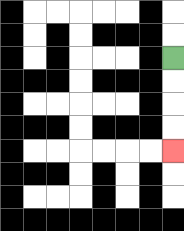{'start': '[7, 2]', 'end': '[7, 6]', 'path_directions': 'D,D,D,D', 'path_coordinates': '[[7, 2], [7, 3], [7, 4], [7, 5], [7, 6]]'}